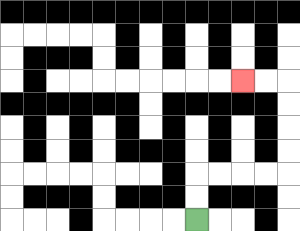{'start': '[8, 9]', 'end': '[10, 3]', 'path_directions': 'U,U,R,R,R,R,U,U,U,U,L,L', 'path_coordinates': '[[8, 9], [8, 8], [8, 7], [9, 7], [10, 7], [11, 7], [12, 7], [12, 6], [12, 5], [12, 4], [12, 3], [11, 3], [10, 3]]'}